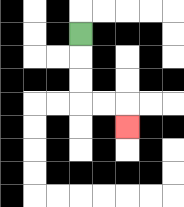{'start': '[3, 1]', 'end': '[5, 5]', 'path_directions': 'D,D,D,R,R,D', 'path_coordinates': '[[3, 1], [3, 2], [3, 3], [3, 4], [4, 4], [5, 4], [5, 5]]'}